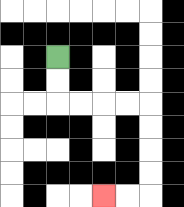{'start': '[2, 2]', 'end': '[4, 8]', 'path_directions': 'D,D,R,R,R,R,D,D,D,D,L,L', 'path_coordinates': '[[2, 2], [2, 3], [2, 4], [3, 4], [4, 4], [5, 4], [6, 4], [6, 5], [6, 6], [6, 7], [6, 8], [5, 8], [4, 8]]'}